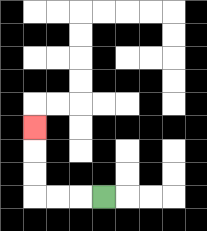{'start': '[4, 8]', 'end': '[1, 5]', 'path_directions': 'L,L,L,U,U,U', 'path_coordinates': '[[4, 8], [3, 8], [2, 8], [1, 8], [1, 7], [1, 6], [1, 5]]'}